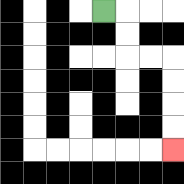{'start': '[4, 0]', 'end': '[7, 6]', 'path_directions': 'R,D,D,R,R,D,D,D,D', 'path_coordinates': '[[4, 0], [5, 0], [5, 1], [5, 2], [6, 2], [7, 2], [7, 3], [7, 4], [7, 5], [7, 6]]'}